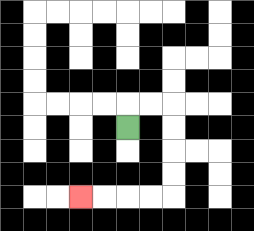{'start': '[5, 5]', 'end': '[3, 8]', 'path_directions': 'U,R,R,D,D,D,D,L,L,L,L', 'path_coordinates': '[[5, 5], [5, 4], [6, 4], [7, 4], [7, 5], [7, 6], [7, 7], [7, 8], [6, 8], [5, 8], [4, 8], [3, 8]]'}